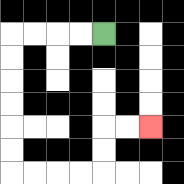{'start': '[4, 1]', 'end': '[6, 5]', 'path_directions': 'L,L,L,L,D,D,D,D,D,D,R,R,R,R,U,U,R,R', 'path_coordinates': '[[4, 1], [3, 1], [2, 1], [1, 1], [0, 1], [0, 2], [0, 3], [0, 4], [0, 5], [0, 6], [0, 7], [1, 7], [2, 7], [3, 7], [4, 7], [4, 6], [4, 5], [5, 5], [6, 5]]'}